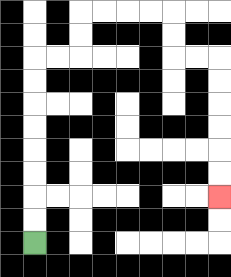{'start': '[1, 10]', 'end': '[9, 8]', 'path_directions': 'U,U,U,U,U,U,U,U,R,R,U,U,R,R,R,R,D,D,R,R,D,D,D,D,D,D', 'path_coordinates': '[[1, 10], [1, 9], [1, 8], [1, 7], [1, 6], [1, 5], [1, 4], [1, 3], [1, 2], [2, 2], [3, 2], [3, 1], [3, 0], [4, 0], [5, 0], [6, 0], [7, 0], [7, 1], [7, 2], [8, 2], [9, 2], [9, 3], [9, 4], [9, 5], [9, 6], [9, 7], [9, 8]]'}